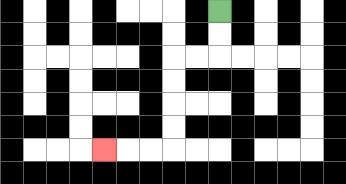{'start': '[9, 0]', 'end': '[4, 6]', 'path_directions': 'D,D,L,L,D,D,D,D,L,L,L', 'path_coordinates': '[[9, 0], [9, 1], [9, 2], [8, 2], [7, 2], [7, 3], [7, 4], [7, 5], [7, 6], [6, 6], [5, 6], [4, 6]]'}